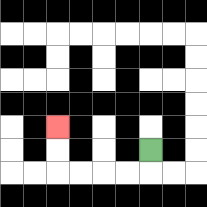{'start': '[6, 6]', 'end': '[2, 5]', 'path_directions': 'D,L,L,L,L,U,U', 'path_coordinates': '[[6, 6], [6, 7], [5, 7], [4, 7], [3, 7], [2, 7], [2, 6], [2, 5]]'}